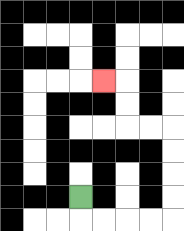{'start': '[3, 8]', 'end': '[4, 3]', 'path_directions': 'D,R,R,R,R,U,U,U,U,L,L,U,U,L', 'path_coordinates': '[[3, 8], [3, 9], [4, 9], [5, 9], [6, 9], [7, 9], [7, 8], [7, 7], [7, 6], [7, 5], [6, 5], [5, 5], [5, 4], [5, 3], [4, 3]]'}